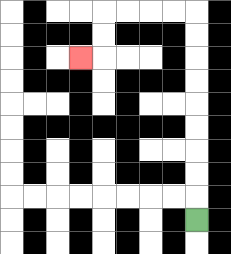{'start': '[8, 9]', 'end': '[3, 2]', 'path_directions': 'U,U,U,U,U,U,U,U,U,L,L,L,L,D,D,L', 'path_coordinates': '[[8, 9], [8, 8], [8, 7], [8, 6], [8, 5], [8, 4], [8, 3], [8, 2], [8, 1], [8, 0], [7, 0], [6, 0], [5, 0], [4, 0], [4, 1], [4, 2], [3, 2]]'}